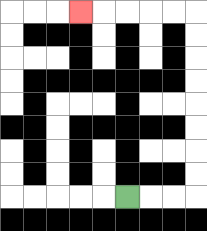{'start': '[5, 8]', 'end': '[3, 0]', 'path_directions': 'R,R,R,U,U,U,U,U,U,U,U,L,L,L,L,L', 'path_coordinates': '[[5, 8], [6, 8], [7, 8], [8, 8], [8, 7], [8, 6], [8, 5], [8, 4], [8, 3], [8, 2], [8, 1], [8, 0], [7, 0], [6, 0], [5, 0], [4, 0], [3, 0]]'}